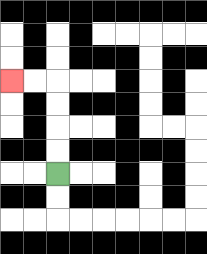{'start': '[2, 7]', 'end': '[0, 3]', 'path_directions': 'U,U,U,U,L,L', 'path_coordinates': '[[2, 7], [2, 6], [2, 5], [2, 4], [2, 3], [1, 3], [0, 3]]'}